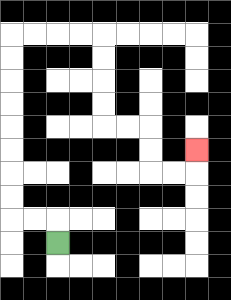{'start': '[2, 10]', 'end': '[8, 6]', 'path_directions': 'U,L,L,U,U,U,U,U,U,U,U,R,R,R,R,D,D,D,D,R,R,D,D,R,R,U', 'path_coordinates': '[[2, 10], [2, 9], [1, 9], [0, 9], [0, 8], [0, 7], [0, 6], [0, 5], [0, 4], [0, 3], [0, 2], [0, 1], [1, 1], [2, 1], [3, 1], [4, 1], [4, 2], [4, 3], [4, 4], [4, 5], [5, 5], [6, 5], [6, 6], [6, 7], [7, 7], [8, 7], [8, 6]]'}